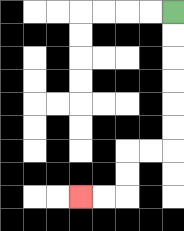{'start': '[7, 0]', 'end': '[3, 8]', 'path_directions': 'D,D,D,D,D,D,L,L,D,D,L,L', 'path_coordinates': '[[7, 0], [7, 1], [7, 2], [7, 3], [7, 4], [7, 5], [7, 6], [6, 6], [5, 6], [5, 7], [5, 8], [4, 8], [3, 8]]'}